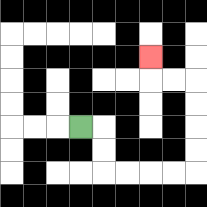{'start': '[3, 5]', 'end': '[6, 2]', 'path_directions': 'R,D,D,R,R,R,R,U,U,U,U,L,L,U', 'path_coordinates': '[[3, 5], [4, 5], [4, 6], [4, 7], [5, 7], [6, 7], [7, 7], [8, 7], [8, 6], [8, 5], [8, 4], [8, 3], [7, 3], [6, 3], [6, 2]]'}